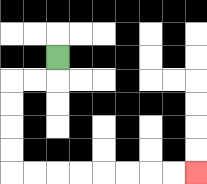{'start': '[2, 2]', 'end': '[8, 7]', 'path_directions': 'D,L,L,D,D,D,D,R,R,R,R,R,R,R,R', 'path_coordinates': '[[2, 2], [2, 3], [1, 3], [0, 3], [0, 4], [0, 5], [0, 6], [0, 7], [1, 7], [2, 7], [3, 7], [4, 7], [5, 7], [6, 7], [7, 7], [8, 7]]'}